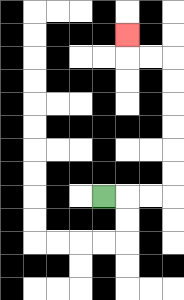{'start': '[4, 8]', 'end': '[5, 1]', 'path_directions': 'R,R,R,U,U,U,U,U,U,L,L,U', 'path_coordinates': '[[4, 8], [5, 8], [6, 8], [7, 8], [7, 7], [7, 6], [7, 5], [7, 4], [7, 3], [7, 2], [6, 2], [5, 2], [5, 1]]'}